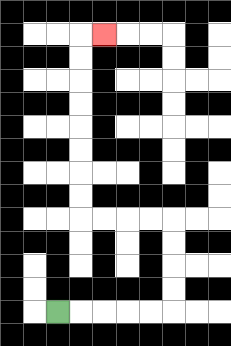{'start': '[2, 13]', 'end': '[4, 1]', 'path_directions': 'R,R,R,R,R,U,U,U,U,L,L,L,L,U,U,U,U,U,U,U,U,R', 'path_coordinates': '[[2, 13], [3, 13], [4, 13], [5, 13], [6, 13], [7, 13], [7, 12], [7, 11], [7, 10], [7, 9], [6, 9], [5, 9], [4, 9], [3, 9], [3, 8], [3, 7], [3, 6], [3, 5], [3, 4], [3, 3], [3, 2], [3, 1], [4, 1]]'}